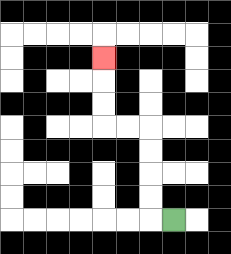{'start': '[7, 9]', 'end': '[4, 2]', 'path_directions': 'L,U,U,U,U,L,L,U,U,U', 'path_coordinates': '[[7, 9], [6, 9], [6, 8], [6, 7], [6, 6], [6, 5], [5, 5], [4, 5], [4, 4], [4, 3], [4, 2]]'}